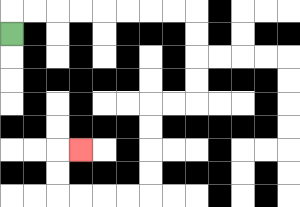{'start': '[0, 1]', 'end': '[3, 6]', 'path_directions': 'U,R,R,R,R,R,R,R,R,D,D,D,D,L,L,D,D,D,D,L,L,L,L,U,U,R', 'path_coordinates': '[[0, 1], [0, 0], [1, 0], [2, 0], [3, 0], [4, 0], [5, 0], [6, 0], [7, 0], [8, 0], [8, 1], [8, 2], [8, 3], [8, 4], [7, 4], [6, 4], [6, 5], [6, 6], [6, 7], [6, 8], [5, 8], [4, 8], [3, 8], [2, 8], [2, 7], [2, 6], [3, 6]]'}